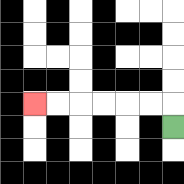{'start': '[7, 5]', 'end': '[1, 4]', 'path_directions': 'U,L,L,L,L,L,L', 'path_coordinates': '[[7, 5], [7, 4], [6, 4], [5, 4], [4, 4], [3, 4], [2, 4], [1, 4]]'}